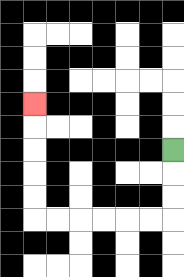{'start': '[7, 6]', 'end': '[1, 4]', 'path_directions': 'D,D,D,L,L,L,L,L,L,U,U,U,U,U', 'path_coordinates': '[[7, 6], [7, 7], [7, 8], [7, 9], [6, 9], [5, 9], [4, 9], [3, 9], [2, 9], [1, 9], [1, 8], [1, 7], [1, 6], [1, 5], [1, 4]]'}